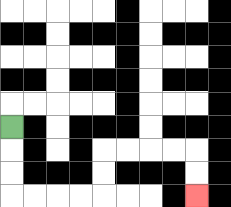{'start': '[0, 5]', 'end': '[8, 8]', 'path_directions': 'D,D,D,R,R,R,R,U,U,R,R,R,R,D,D', 'path_coordinates': '[[0, 5], [0, 6], [0, 7], [0, 8], [1, 8], [2, 8], [3, 8], [4, 8], [4, 7], [4, 6], [5, 6], [6, 6], [7, 6], [8, 6], [8, 7], [8, 8]]'}